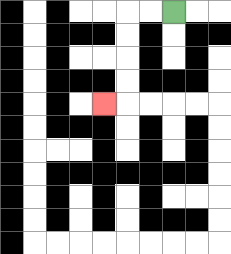{'start': '[7, 0]', 'end': '[4, 4]', 'path_directions': 'L,L,D,D,D,D,L', 'path_coordinates': '[[7, 0], [6, 0], [5, 0], [5, 1], [5, 2], [5, 3], [5, 4], [4, 4]]'}